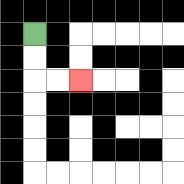{'start': '[1, 1]', 'end': '[3, 3]', 'path_directions': 'D,D,R,R', 'path_coordinates': '[[1, 1], [1, 2], [1, 3], [2, 3], [3, 3]]'}